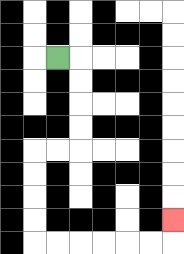{'start': '[2, 2]', 'end': '[7, 9]', 'path_directions': 'R,D,D,D,D,L,L,D,D,D,D,R,R,R,R,R,R,U', 'path_coordinates': '[[2, 2], [3, 2], [3, 3], [3, 4], [3, 5], [3, 6], [2, 6], [1, 6], [1, 7], [1, 8], [1, 9], [1, 10], [2, 10], [3, 10], [4, 10], [5, 10], [6, 10], [7, 10], [7, 9]]'}